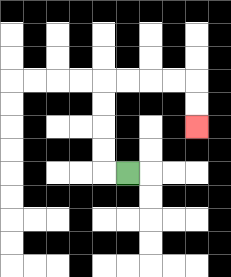{'start': '[5, 7]', 'end': '[8, 5]', 'path_directions': 'L,U,U,U,U,R,R,R,R,D,D', 'path_coordinates': '[[5, 7], [4, 7], [4, 6], [4, 5], [4, 4], [4, 3], [5, 3], [6, 3], [7, 3], [8, 3], [8, 4], [8, 5]]'}